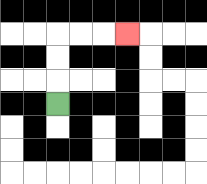{'start': '[2, 4]', 'end': '[5, 1]', 'path_directions': 'U,U,U,R,R,R', 'path_coordinates': '[[2, 4], [2, 3], [2, 2], [2, 1], [3, 1], [4, 1], [5, 1]]'}